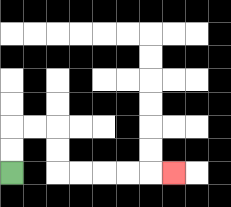{'start': '[0, 7]', 'end': '[7, 7]', 'path_directions': 'U,U,R,R,D,D,R,R,R,R,R', 'path_coordinates': '[[0, 7], [0, 6], [0, 5], [1, 5], [2, 5], [2, 6], [2, 7], [3, 7], [4, 7], [5, 7], [6, 7], [7, 7]]'}